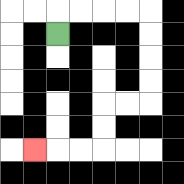{'start': '[2, 1]', 'end': '[1, 6]', 'path_directions': 'U,R,R,R,R,D,D,D,D,L,L,D,D,L,L,L', 'path_coordinates': '[[2, 1], [2, 0], [3, 0], [4, 0], [5, 0], [6, 0], [6, 1], [6, 2], [6, 3], [6, 4], [5, 4], [4, 4], [4, 5], [4, 6], [3, 6], [2, 6], [1, 6]]'}